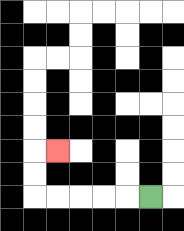{'start': '[6, 8]', 'end': '[2, 6]', 'path_directions': 'L,L,L,L,L,U,U,R', 'path_coordinates': '[[6, 8], [5, 8], [4, 8], [3, 8], [2, 8], [1, 8], [1, 7], [1, 6], [2, 6]]'}